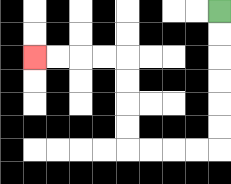{'start': '[9, 0]', 'end': '[1, 2]', 'path_directions': 'D,D,D,D,D,D,L,L,L,L,U,U,U,U,L,L,L,L', 'path_coordinates': '[[9, 0], [9, 1], [9, 2], [9, 3], [9, 4], [9, 5], [9, 6], [8, 6], [7, 6], [6, 6], [5, 6], [5, 5], [5, 4], [5, 3], [5, 2], [4, 2], [3, 2], [2, 2], [1, 2]]'}